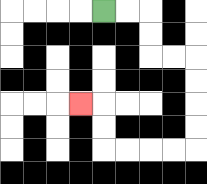{'start': '[4, 0]', 'end': '[3, 4]', 'path_directions': 'R,R,D,D,R,R,D,D,D,D,L,L,L,L,U,U,L', 'path_coordinates': '[[4, 0], [5, 0], [6, 0], [6, 1], [6, 2], [7, 2], [8, 2], [8, 3], [8, 4], [8, 5], [8, 6], [7, 6], [6, 6], [5, 6], [4, 6], [4, 5], [4, 4], [3, 4]]'}